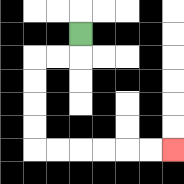{'start': '[3, 1]', 'end': '[7, 6]', 'path_directions': 'D,L,L,D,D,D,D,R,R,R,R,R,R', 'path_coordinates': '[[3, 1], [3, 2], [2, 2], [1, 2], [1, 3], [1, 4], [1, 5], [1, 6], [2, 6], [3, 6], [4, 6], [5, 6], [6, 6], [7, 6]]'}